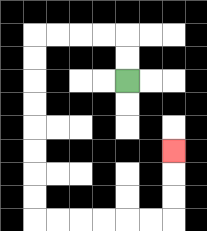{'start': '[5, 3]', 'end': '[7, 6]', 'path_directions': 'U,U,L,L,L,L,D,D,D,D,D,D,D,D,R,R,R,R,R,R,U,U,U', 'path_coordinates': '[[5, 3], [5, 2], [5, 1], [4, 1], [3, 1], [2, 1], [1, 1], [1, 2], [1, 3], [1, 4], [1, 5], [1, 6], [1, 7], [1, 8], [1, 9], [2, 9], [3, 9], [4, 9], [5, 9], [6, 9], [7, 9], [7, 8], [7, 7], [7, 6]]'}